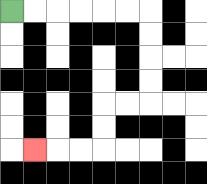{'start': '[0, 0]', 'end': '[1, 6]', 'path_directions': 'R,R,R,R,R,R,D,D,D,D,L,L,D,D,L,L,L', 'path_coordinates': '[[0, 0], [1, 0], [2, 0], [3, 0], [4, 0], [5, 0], [6, 0], [6, 1], [6, 2], [6, 3], [6, 4], [5, 4], [4, 4], [4, 5], [4, 6], [3, 6], [2, 6], [1, 6]]'}